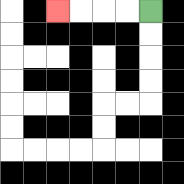{'start': '[6, 0]', 'end': '[2, 0]', 'path_directions': 'L,L,L,L', 'path_coordinates': '[[6, 0], [5, 0], [4, 0], [3, 0], [2, 0]]'}